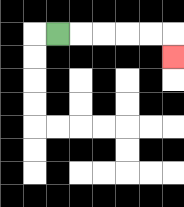{'start': '[2, 1]', 'end': '[7, 2]', 'path_directions': 'R,R,R,R,R,D', 'path_coordinates': '[[2, 1], [3, 1], [4, 1], [5, 1], [6, 1], [7, 1], [7, 2]]'}